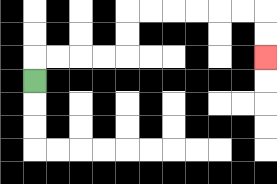{'start': '[1, 3]', 'end': '[11, 2]', 'path_directions': 'U,R,R,R,R,U,U,R,R,R,R,R,R,D,D', 'path_coordinates': '[[1, 3], [1, 2], [2, 2], [3, 2], [4, 2], [5, 2], [5, 1], [5, 0], [6, 0], [7, 0], [8, 0], [9, 0], [10, 0], [11, 0], [11, 1], [11, 2]]'}